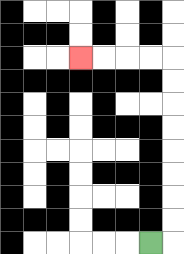{'start': '[6, 10]', 'end': '[3, 2]', 'path_directions': 'R,U,U,U,U,U,U,U,U,L,L,L,L', 'path_coordinates': '[[6, 10], [7, 10], [7, 9], [7, 8], [7, 7], [7, 6], [7, 5], [7, 4], [7, 3], [7, 2], [6, 2], [5, 2], [4, 2], [3, 2]]'}